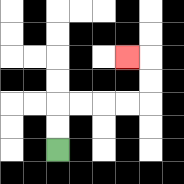{'start': '[2, 6]', 'end': '[5, 2]', 'path_directions': 'U,U,R,R,R,R,U,U,L', 'path_coordinates': '[[2, 6], [2, 5], [2, 4], [3, 4], [4, 4], [5, 4], [6, 4], [6, 3], [6, 2], [5, 2]]'}